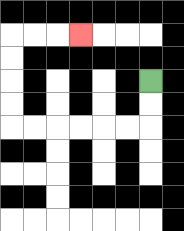{'start': '[6, 3]', 'end': '[3, 1]', 'path_directions': 'D,D,L,L,L,L,L,L,U,U,U,U,R,R,R', 'path_coordinates': '[[6, 3], [6, 4], [6, 5], [5, 5], [4, 5], [3, 5], [2, 5], [1, 5], [0, 5], [0, 4], [0, 3], [0, 2], [0, 1], [1, 1], [2, 1], [3, 1]]'}